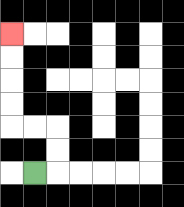{'start': '[1, 7]', 'end': '[0, 1]', 'path_directions': 'R,U,U,L,L,U,U,U,U', 'path_coordinates': '[[1, 7], [2, 7], [2, 6], [2, 5], [1, 5], [0, 5], [0, 4], [0, 3], [0, 2], [0, 1]]'}